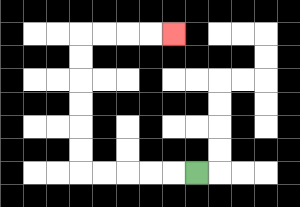{'start': '[8, 7]', 'end': '[7, 1]', 'path_directions': 'L,L,L,L,L,U,U,U,U,U,U,R,R,R,R', 'path_coordinates': '[[8, 7], [7, 7], [6, 7], [5, 7], [4, 7], [3, 7], [3, 6], [3, 5], [3, 4], [3, 3], [3, 2], [3, 1], [4, 1], [5, 1], [6, 1], [7, 1]]'}